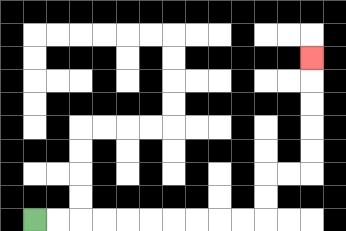{'start': '[1, 9]', 'end': '[13, 2]', 'path_directions': 'R,R,R,R,R,R,R,R,R,R,U,U,R,R,U,U,U,U,U', 'path_coordinates': '[[1, 9], [2, 9], [3, 9], [4, 9], [5, 9], [6, 9], [7, 9], [8, 9], [9, 9], [10, 9], [11, 9], [11, 8], [11, 7], [12, 7], [13, 7], [13, 6], [13, 5], [13, 4], [13, 3], [13, 2]]'}